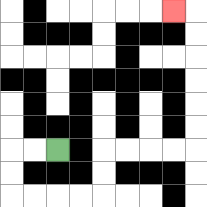{'start': '[2, 6]', 'end': '[7, 0]', 'path_directions': 'L,L,D,D,R,R,R,R,U,U,R,R,R,R,U,U,U,U,U,U,L', 'path_coordinates': '[[2, 6], [1, 6], [0, 6], [0, 7], [0, 8], [1, 8], [2, 8], [3, 8], [4, 8], [4, 7], [4, 6], [5, 6], [6, 6], [7, 6], [8, 6], [8, 5], [8, 4], [8, 3], [8, 2], [8, 1], [8, 0], [7, 0]]'}